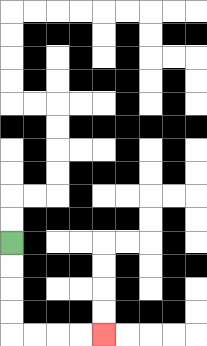{'start': '[0, 10]', 'end': '[4, 14]', 'path_directions': 'D,D,D,D,R,R,R,R', 'path_coordinates': '[[0, 10], [0, 11], [0, 12], [0, 13], [0, 14], [1, 14], [2, 14], [3, 14], [4, 14]]'}